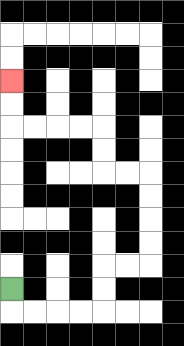{'start': '[0, 12]', 'end': '[0, 3]', 'path_directions': 'D,R,R,R,R,U,U,R,R,U,U,U,U,L,L,U,U,L,L,L,L,U,U', 'path_coordinates': '[[0, 12], [0, 13], [1, 13], [2, 13], [3, 13], [4, 13], [4, 12], [4, 11], [5, 11], [6, 11], [6, 10], [6, 9], [6, 8], [6, 7], [5, 7], [4, 7], [4, 6], [4, 5], [3, 5], [2, 5], [1, 5], [0, 5], [0, 4], [0, 3]]'}